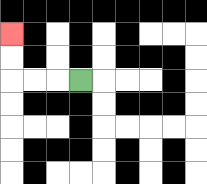{'start': '[3, 3]', 'end': '[0, 1]', 'path_directions': 'L,L,L,U,U', 'path_coordinates': '[[3, 3], [2, 3], [1, 3], [0, 3], [0, 2], [0, 1]]'}